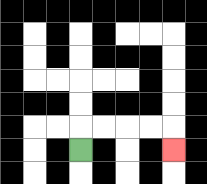{'start': '[3, 6]', 'end': '[7, 6]', 'path_directions': 'U,R,R,R,R,D', 'path_coordinates': '[[3, 6], [3, 5], [4, 5], [5, 5], [6, 5], [7, 5], [7, 6]]'}